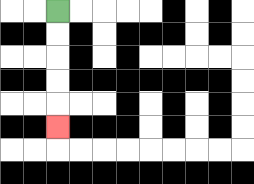{'start': '[2, 0]', 'end': '[2, 5]', 'path_directions': 'D,D,D,D,D', 'path_coordinates': '[[2, 0], [2, 1], [2, 2], [2, 3], [2, 4], [2, 5]]'}